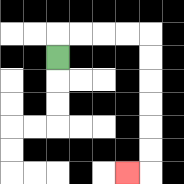{'start': '[2, 2]', 'end': '[5, 7]', 'path_directions': 'U,R,R,R,R,D,D,D,D,D,D,L', 'path_coordinates': '[[2, 2], [2, 1], [3, 1], [4, 1], [5, 1], [6, 1], [6, 2], [6, 3], [6, 4], [6, 5], [6, 6], [6, 7], [5, 7]]'}